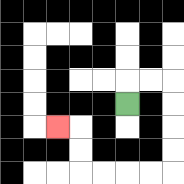{'start': '[5, 4]', 'end': '[2, 5]', 'path_directions': 'U,R,R,D,D,D,D,L,L,L,L,U,U,L', 'path_coordinates': '[[5, 4], [5, 3], [6, 3], [7, 3], [7, 4], [7, 5], [7, 6], [7, 7], [6, 7], [5, 7], [4, 7], [3, 7], [3, 6], [3, 5], [2, 5]]'}